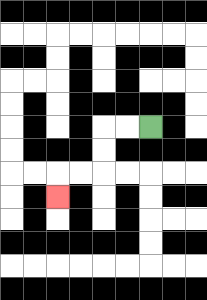{'start': '[6, 5]', 'end': '[2, 8]', 'path_directions': 'L,L,D,D,L,L,D', 'path_coordinates': '[[6, 5], [5, 5], [4, 5], [4, 6], [4, 7], [3, 7], [2, 7], [2, 8]]'}